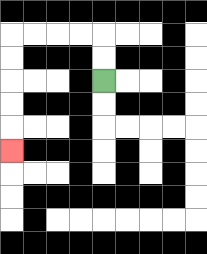{'start': '[4, 3]', 'end': '[0, 6]', 'path_directions': 'U,U,L,L,L,L,D,D,D,D,D', 'path_coordinates': '[[4, 3], [4, 2], [4, 1], [3, 1], [2, 1], [1, 1], [0, 1], [0, 2], [0, 3], [0, 4], [0, 5], [0, 6]]'}